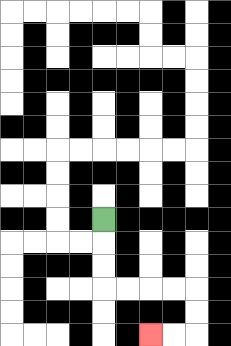{'start': '[4, 9]', 'end': '[6, 14]', 'path_directions': 'D,D,D,R,R,R,R,D,D,L,L', 'path_coordinates': '[[4, 9], [4, 10], [4, 11], [4, 12], [5, 12], [6, 12], [7, 12], [8, 12], [8, 13], [8, 14], [7, 14], [6, 14]]'}